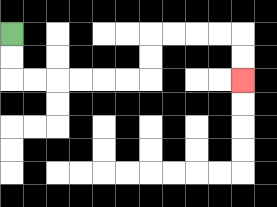{'start': '[0, 1]', 'end': '[10, 3]', 'path_directions': 'D,D,R,R,R,R,R,R,U,U,R,R,R,R,D,D', 'path_coordinates': '[[0, 1], [0, 2], [0, 3], [1, 3], [2, 3], [3, 3], [4, 3], [5, 3], [6, 3], [6, 2], [6, 1], [7, 1], [8, 1], [9, 1], [10, 1], [10, 2], [10, 3]]'}